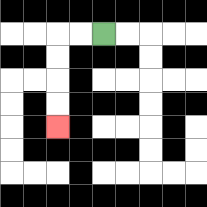{'start': '[4, 1]', 'end': '[2, 5]', 'path_directions': 'L,L,D,D,D,D', 'path_coordinates': '[[4, 1], [3, 1], [2, 1], [2, 2], [2, 3], [2, 4], [2, 5]]'}